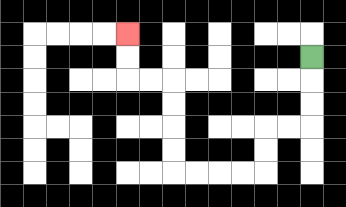{'start': '[13, 2]', 'end': '[5, 1]', 'path_directions': 'D,D,D,L,L,D,D,L,L,L,L,U,U,U,U,L,L,U,U', 'path_coordinates': '[[13, 2], [13, 3], [13, 4], [13, 5], [12, 5], [11, 5], [11, 6], [11, 7], [10, 7], [9, 7], [8, 7], [7, 7], [7, 6], [7, 5], [7, 4], [7, 3], [6, 3], [5, 3], [5, 2], [5, 1]]'}